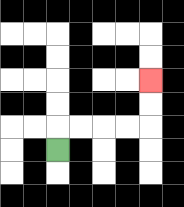{'start': '[2, 6]', 'end': '[6, 3]', 'path_directions': 'U,R,R,R,R,U,U', 'path_coordinates': '[[2, 6], [2, 5], [3, 5], [4, 5], [5, 5], [6, 5], [6, 4], [6, 3]]'}